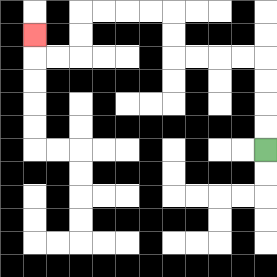{'start': '[11, 6]', 'end': '[1, 1]', 'path_directions': 'U,U,U,U,L,L,L,L,U,U,L,L,L,L,D,D,L,L,U', 'path_coordinates': '[[11, 6], [11, 5], [11, 4], [11, 3], [11, 2], [10, 2], [9, 2], [8, 2], [7, 2], [7, 1], [7, 0], [6, 0], [5, 0], [4, 0], [3, 0], [3, 1], [3, 2], [2, 2], [1, 2], [1, 1]]'}